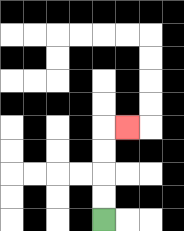{'start': '[4, 9]', 'end': '[5, 5]', 'path_directions': 'U,U,U,U,R', 'path_coordinates': '[[4, 9], [4, 8], [4, 7], [4, 6], [4, 5], [5, 5]]'}